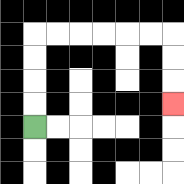{'start': '[1, 5]', 'end': '[7, 4]', 'path_directions': 'U,U,U,U,R,R,R,R,R,R,D,D,D', 'path_coordinates': '[[1, 5], [1, 4], [1, 3], [1, 2], [1, 1], [2, 1], [3, 1], [4, 1], [5, 1], [6, 1], [7, 1], [7, 2], [7, 3], [7, 4]]'}